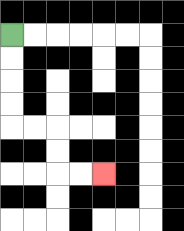{'start': '[0, 1]', 'end': '[4, 7]', 'path_directions': 'D,D,D,D,R,R,D,D,R,R', 'path_coordinates': '[[0, 1], [0, 2], [0, 3], [0, 4], [0, 5], [1, 5], [2, 5], [2, 6], [2, 7], [3, 7], [4, 7]]'}